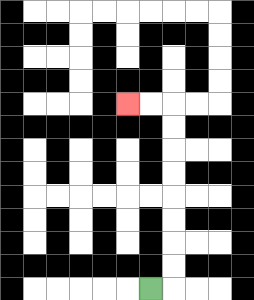{'start': '[6, 12]', 'end': '[5, 4]', 'path_directions': 'R,U,U,U,U,U,U,U,U,L,L', 'path_coordinates': '[[6, 12], [7, 12], [7, 11], [7, 10], [7, 9], [7, 8], [7, 7], [7, 6], [7, 5], [7, 4], [6, 4], [5, 4]]'}